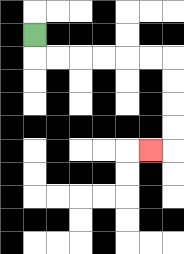{'start': '[1, 1]', 'end': '[6, 6]', 'path_directions': 'D,R,R,R,R,R,R,D,D,D,D,L', 'path_coordinates': '[[1, 1], [1, 2], [2, 2], [3, 2], [4, 2], [5, 2], [6, 2], [7, 2], [7, 3], [7, 4], [7, 5], [7, 6], [6, 6]]'}